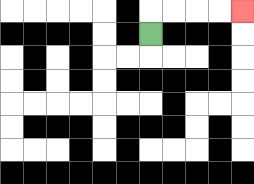{'start': '[6, 1]', 'end': '[10, 0]', 'path_directions': 'U,R,R,R,R', 'path_coordinates': '[[6, 1], [6, 0], [7, 0], [8, 0], [9, 0], [10, 0]]'}